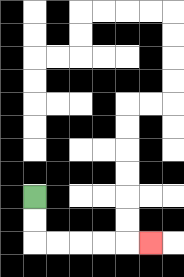{'start': '[1, 8]', 'end': '[6, 10]', 'path_directions': 'D,D,R,R,R,R,R', 'path_coordinates': '[[1, 8], [1, 9], [1, 10], [2, 10], [3, 10], [4, 10], [5, 10], [6, 10]]'}